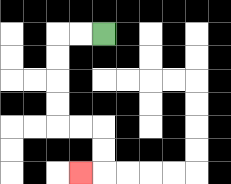{'start': '[4, 1]', 'end': '[3, 7]', 'path_directions': 'L,L,D,D,D,D,R,R,D,D,L', 'path_coordinates': '[[4, 1], [3, 1], [2, 1], [2, 2], [2, 3], [2, 4], [2, 5], [3, 5], [4, 5], [4, 6], [4, 7], [3, 7]]'}